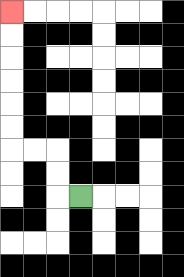{'start': '[3, 8]', 'end': '[0, 0]', 'path_directions': 'L,U,U,L,L,U,U,U,U,U,U', 'path_coordinates': '[[3, 8], [2, 8], [2, 7], [2, 6], [1, 6], [0, 6], [0, 5], [0, 4], [0, 3], [0, 2], [0, 1], [0, 0]]'}